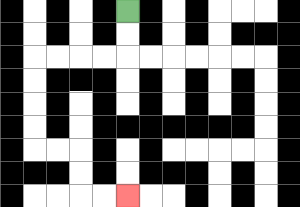{'start': '[5, 0]', 'end': '[5, 8]', 'path_directions': 'D,D,L,L,L,L,D,D,D,D,R,R,D,D,R,R', 'path_coordinates': '[[5, 0], [5, 1], [5, 2], [4, 2], [3, 2], [2, 2], [1, 2], [1, 3], [1, 4], [1, 5], [1, 6], [2, 6], [3, 6], [3, 7], [3, 8], [4, 8], [5, 8]]'}